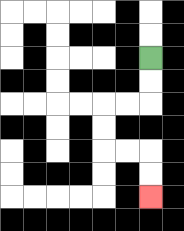{'start': '[6, 2]', 'end': '[6, 8]', 'path_directions': 'D,D,L,L,D,D,R,R,D,D', 'path_coordinates': '[[6, 2], [6, 3], [6, 4], [5, 4], [4, 4], [4, 5], [4, 6], [5, 6], [6, 6], [6, 7], [6, 8]]'}